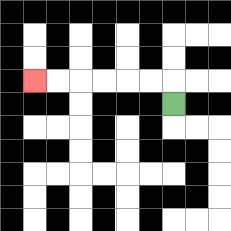{'start': '[7, 4]', 'end': '[1, 3]', 'path_directions': 'U,L,L,L,L,L,L', 'path_coordinates': '[[7, 4], [7, 3], [6, 3], [5, 3], [4, 3], [3, 3], [2, 3], [1, 3]]'}